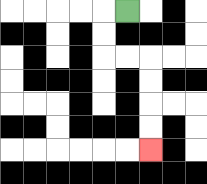{'start': '[5, 0]', 'end': '[6, 6]', 'path_directions': 'L,D,D,R,R,D,D,D,D', 'path_coordinates': '[[5, 0], [4, 0], [4, 1], [4, 2], [5, 2], [6, 2], [6, 3], [6, 4], [6, 5], [6, 6]]'}